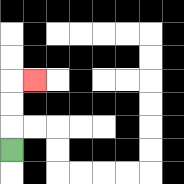{'start': '[0, 6]', 'end': '[1, 3]', 'path_directions': 'U,U,U,R', 'path_coordinates': '[[0, 6], [0, 5], [0, 4], [0, 3], [1, 3]]'}